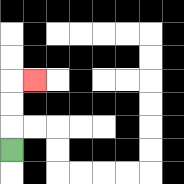{'start': '[0, 6]', 'end': '[1, 3]', 'path_directions': 'U,U,U,R', 'path_coordinates': '[[0, 6], [0, 5], [0, 4], [0, 3], [1, 3]]'}